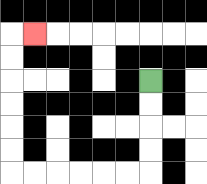{'start': '[6, 3]', 'end': '[1, 1]', 'path_directions': 'D,D,D,D,L,L,L,L,L,L,U,U,U,U,U,U,R', 'path_coordinates': '[[6, 3], [6, 4], [6, 5], [6, 6], [6, 7], [5, 7], [4, 7], [3, 7], [2, 7], [1, 7], [0, 7], [0, 6], [0, 5], [0, 4], [0, 3], [0, 2], [0, 1], [1, 1]]'}